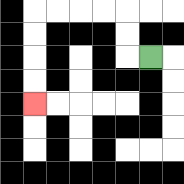{'start': '[6, 2]', 'end': '[1, 4]', 'path_directions': 'L,U,U,L,L,L,L,D,D,D,D', 'path_coordinates': '[[6, 2], [5, 2], [5, 1], [5, 0], [4, 0], [3, 0], [2, 0], [1, 0], [1, 1], [1, 2], [1, 3], [1, 4]]'}